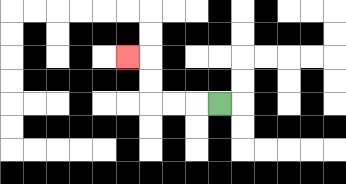{'start': '[9, 4]', 'end': '[5, 2]', 'path_directions': 'L,L,L,U,U,L', 'path_coordinates': '[[9, 4], [8, 4], [7, 4], [6, 4], [6, 3], [6, 2], [5, 2]]'}